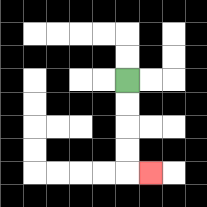{'start': '[5, 3]', 'end': '[6, 7]', 'path_directions': 'D,D,D,D,R', 'path_coordinates': '[[5, 3], [5, 4], [5, 5], [5, 6], [5, 7], [6, 7]]'}